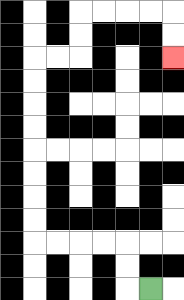{'start': '[6, 12]', 'end': '[7, 2]', 'path_directions': 'L,U,U,L,L,L,L,U,U,U,U,U,U,U,U,R,R,U,U,R,R,R,R,D,D', 'path_coordinates': '[[6, 12], [5, 12], [5, 11], [5, 10], [4, 10], [3, 10], [2, 10], [1, 10], [1, 9], [1, 8], [1, 7], [1, 6], [1, 5], [1, 4], [1, 3], [1, 2], [2, 2], [3, 2], [3, 1], [3, 0], [4, 0], [5, 0], [6, 0], [7, 0], [7, 1], [7, 2]]'}